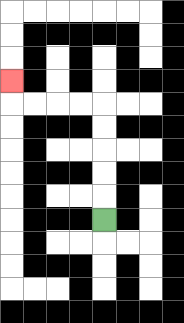{'start': '[4, 9]', 'end': '[0, 3]', 'path_directions': 'U,U,U,U,U,L,L,L,L,U', 'path_coordinates': '[[4, 9], [4, 8], [4, 7], [4, 6], [4, 5], [4, 4], [3, 4], [2, 4], [1, 4], [0, 4], [0, 3]]'}